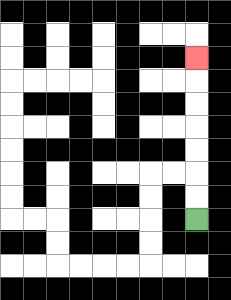{'start': '[8, 9]', 'end': '[8, 2]', 'path_directions': 'U,U,U,U,U,U,U', 'path_coordinates': '[[8, 9], [8, 8], [8, 7], [8, 6], [8, 5], [8, 4], [8, 3], [8, 2]]'}